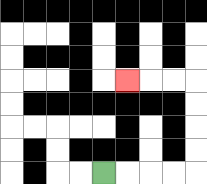{'start': '[4, 7]', 'end': '[5, 3]', 'path_directions': 'R,R,R,R,U,U,U,U,L,L,L', 'path_coordinates': '[[4, 7], [5, 7], [6, 7], [7, 7], [8, 7], [8, 6], [8, 5], [8, 4], [8, 3], [7, 3], [6, 3], [5, 3]]'}